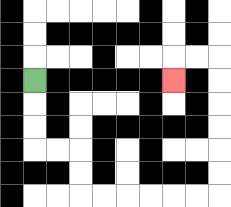{'start': '[1, 3]', 'end': '[7, 3]', 'path_directions': 'D,D,D,R,R,D,D,R,R,R,R,R,R,U,U,U,U,U,U,L,L,D', 'path_coordinates': '[[1, 3], [1, 4], [1, 5], [1, 6], [2, 6], [3, 6], [3, 7], [3, 8], [4, 8], [5, 8], [6, 8], [7, 8], [8, 8], [9, 8], [9, 7], [9, 6], [9, 5], [9, 4], [9, 3], [9, 2], [8, 2], [7, 2], [7, 3]]'}